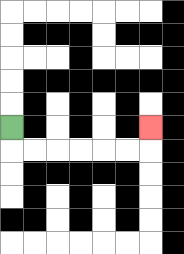{'start': '[0, 5]', 'end': '[6, 5]', 'path_directions': 'D,R,R,R,R,R,R,U', 'path_coordinates': '[[0, 5], [0, 6], [1, 6], [2, 6], [3, 6], [4, 6], [5, 6], [6, 6], [6, 5]]'}